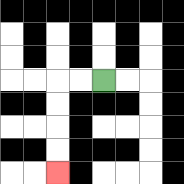{'start': '[4, 3]', 'end': '[2, 7]', 'path_directions': 'L,L,D,D,D,D', 'path_coordinates': '[[4, 3], [3, 3], [2, 3], [2, 4], [2, 5], [2, 6], [2, 7]]'}